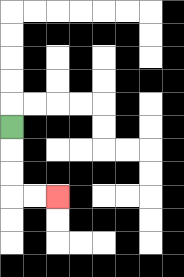{'start': '[0, 5]', 'end': '[2, 8]', 'path_directions': 'D,D,D,R,R', 'path_coordinates': '[[0, 5], [0, 6], [0, 7], [0, 8], [1, 8], [2, 8]]'}